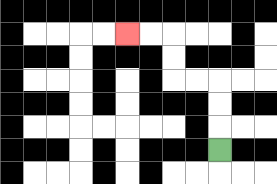{'start': '[9, 6]', 'end': '[5, 1]', 'path_directions': 'U,U,U,L,L,U,U,L,L', 'path_coordinates': '[[9, 6], [9, 5], [9, 4], [9, 3], [8, 3], [7, 3], [7, 2], [7, 1], [6, 1], [5, 1]]'}